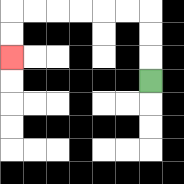{'start': '[6, 3]', 'end': '[0, 2]', 'path_directions': 'U,U,U,L,L,L,L,L,L,D,D', 'path_coordinates': '[[6, 3], [6, 2], [6, 1], [6, 0], [5, 0], [4, 0], [3, 0], [2, 0], [1, 0], [0, 0], [0, 1], [0, 2]]'}